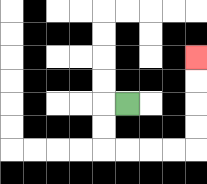{'start': '[5, 4]', 'end': '[8, 2]', 'path_directions': 'L,D,D,R,R,R,R,U,U,U,U', 'path_coordinates': '[[5, 4], [4, 4], [4, 5], [4, 6], [5, 6], [6, 6], [7, 6], [8, 6], [8, 5], [8, 4], [8, 3], [8, 2]]'}